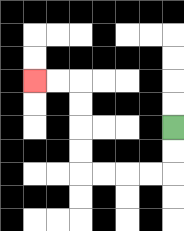{'start': '[7, 5]', 'end': '[1, 3]', 'path_directions': 'D,D,L,L,L,L,U,U,U,U,L,L', 'path_coordinates': '[[7, 5], [7, 6], [7, 7], [6, 7], [5, 7], [4, 7], [3, 7], [3, 6], [3, 5], [3, 4], [3, 3], [2, 3], [1, 3]]'}